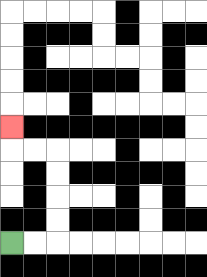{'start': '[0, 10]', 'end': '[0, 5]', 'path_directions': 'R,R,U,U,U,U,L,L,U', 'path_coordinates': '[[0, 10], [1, 10], [2, 10], [2, 9], [2, 8], [2, 7], [2, 6], [1, 6], [0, 6], [0, 5]]'}